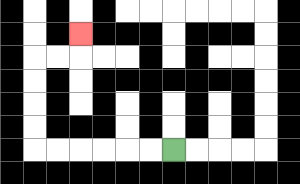{'start': '[7, 6]', 'end': '[3, 1]', 'path_directions': 'L,L,L,L,L,L,U,U,U,U,R,R,U', 'path_coordinates': '[[7, 6], [6, 6], [5, 6], [4, 6], [3, 6], [2, 6], [1, 6], [1, 5], [1, 4], [1, 3], [1, 2], [2, 2], [3, 2], [3, 1]]'}